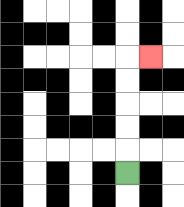{'start': '[5, 7]', 'end': '[6, 2]', 'path_directions': 'U,U,U,U,U,R', 'path_coordinates': '[[5, 7], [5, 6], [5, 5], [5, 4], [5, 3], [5, 2], [6, 2]]'}